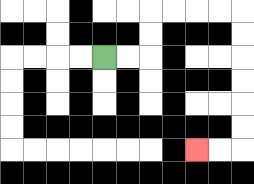{'start': '[4, 2]', 'end': '[8, 6]', 'path_directions': 'R,R,U,U,R,R,R,R,D,D,D,D,D,D,L,L', 'path_coordinates': '[[4, 2], [5, 2], [6, 2], [6, 1], [6, 0], [7, 0], [8, 0], [9, 0], [10, 0], [10, 1], [10, 2], [10, 3], [10, 4], [10, 5], [10, 6], [9, 6], [8, 6]]'}